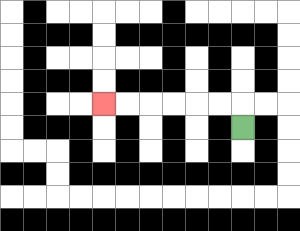{'start': '[10, 5]', 'end': '[4, 4]', 'path_directions': 'U,L,L,L,L,L,L', 'path_coordinates': '[[10, 5], [10, 4], [9, 4], [8, 4], [7, 4], [6, 4], [5, 4], [4, 4]]'}